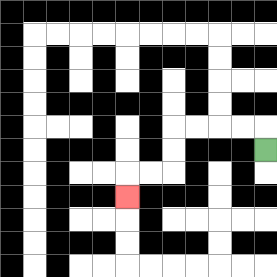{'start': '[11, 6]', 'end': '[5, 8]', 'path_directions': 'U,L,L,L,L,D,D,L,L,D', 'path_coordinates': '[[11, 6], [11, 5], [10, 5], [9, 5], [8, 5], [7, 5], [7, 6], [7, 7], [6, 7], [5, 7], [5, 8]]'}